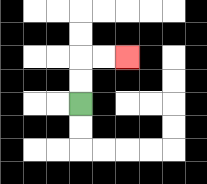{'start': '[3, 4]', 'end': '[5, 2]', 'path_directions': 'U,U,R,R', 'path_coordinates': '[[3, 4], [3, 3], [3, 2], [4, 2], [5, 2]]'}